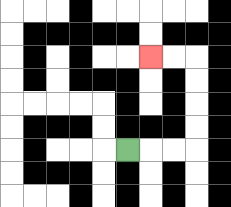{'start': '[5, 6]', 'end': '[6, 2]', 'path_directions': 'R,R,R,U,U,U,U,L,L', 'path_coordinates': '[[5, 6], [6, 6], [7, 6], [8, 6], [8, 5], [8, 4], [8, 3], [8, 2], [7, 2], [6, 2]]'}